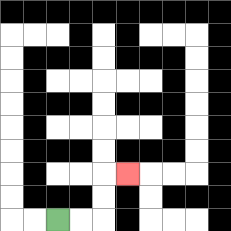{'start': '[2, 9]', 'end': '[5, 7]', 'path_directions': 'R,R,U,U,R', 'path_coordinates': '[[2, 9], [3, 9], [4, 9], [4, 8], [4, 7], [5, 7]]'}